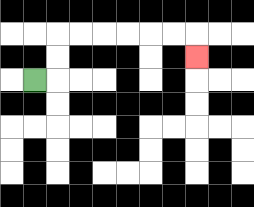{'start': '[1, 3]', 'end': '[8, 2]', 'path_directions': 'R,U,U,R,R,R,R,R,R,D', 'path_coordinates': '[[1, 3], [2, 3], [2, 2], [2, 1], [3, 1], [4, 1], [5, 1], [6, 1], [7, 1], [8, 1], [8, 2]]'}